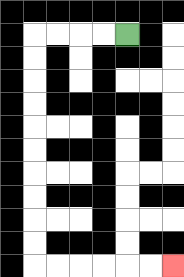{'start': '[5, 1]', 'end': '[7, 11]', 'path_directions': 'L,L,L,L,D,D,D,D,D,D,D,D,D,D,R,R,R,R,R,R', 'path_coordinates': '[[5, 1], [4, 1], [3, 1], [2, 1], [1, 1], [1, 2], [1, 3], [1, 4], [1, 5], [1, 6], [1, 7], [1, 8], [1, 9], [1, 10], [1, 11], [2, 11], [3, 11], [4, 11], [5, 11], [6, 11], [7, 11]]'}